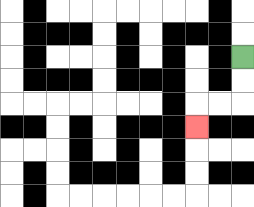{'start': '[10, 2]', 'end': '[8, 5]', 'path_directions': 'D,D,L,L,D', 'path_coordinates': '[[10, 2], [10, 3], [10, 4], [9, 4], [8, 4], [8, 5]]'}